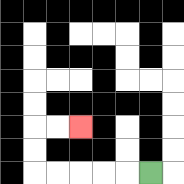{'start': '[6, 7]', 'end': '[3, 5]', 'path_directions': 'L,L,L,L,L,U,U,R,R', 'path_coordinates': '[[6, 7], [5, 7], [4, 7], [3, 7], [2, 7], [1, 7], [1, 6], [1, 5], [2, 5], [3, 5]]'}